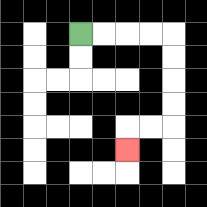{'start': '[3, 1]', 'end': '[5, 6]', 'path_directions': 'R,R,R,R,D,D,D,D,L,L,D', 'path_coordinates': '[[3, 1], [4, 1], [5, 1], [6, 1], [7, 1], [7, 2], [7, 3], [7, 4], [7, 5], [6, 5], [5, 5], [5, 6]]'}